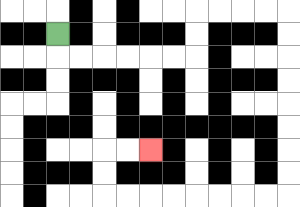{'start': '[2, 1]', 'end': '[6, 6]', 'path_directions': 'D,R,R,R,R,R,R,U,U,R,R,R,R,D,D,D,D,D,D,D,D,L,L,L,L,L,L,L,L,U,U,R,R', 'path_coordinates': '[[2, 1], [2, 2], [3, 2], [4, 2], [5, 2], [6, 2], [7, 2], [8, 2], [8, 1], [8, 0], [9, 0], [10, 0], [11, 0], [12, 0], [12, 1], [12, 2], [12, 3], [12, 4], [12, 5], [12, 6], [12, 7], [12, 8], [11, 8], [10, 8], [9, 8], [8, 8], [7, 8], [6, 8], [5, 8], [4, 8], [4, 7], [4, 6], [5, 6], [6, 6]]'}